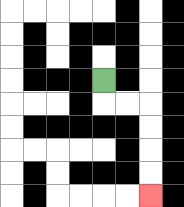{'start': '[4, 3]', 'end': '[6, 8]', 'path_directions': 'D,R,R,D,D,D,D', 'path_coordinates': '[[4, 3], [4, 4], [5, 4], [6, 4], [6, 5], [6, 6], [6, 7], [6, 8]]'}